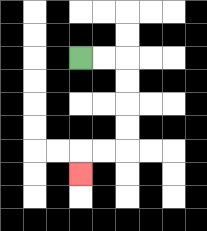{'start': '[3, 2]', 'end': '[3, 7]', 'path_directions': 'R,R,D,D,D,D,L,L,D', 'path_coordinates': '[[3, 2], [4, 2], [5, 2], [5, 3], [5, 4], [5, 5], [5, 6], [4, 6], [3, 6], [3, 7]]'}